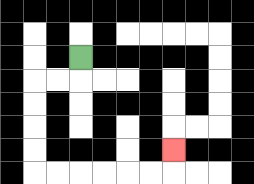{'start': '[3, 2]', 'end': '[7, 6]', 'path_directions': 'D,L,L,D,D,D,D,R,R,R,R,R,R,U', 'path_coordinates': '[[3, 2], [3, 3], [2, 3], [1, 3], [1, 4], [1, 5], [1, 6], [1, 7], [2, 7], [3, 7], [4, 7], [5, 7], [6, 7], [7, 7], [7, 6]]'}